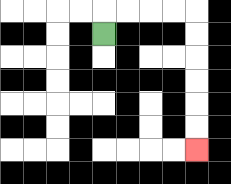{'start': '[4, 1]', 'end': '[8, 6]', 'path_directions': 'U,R,R,R,R,D,D,D,D,D,D', 'path_coordinates': '[[4, 1], [4, 0], [5, 0], [6, 0], [7, 0], [8, 0], [8, 1], [8, 2], [8, 3], [8, 4], [8, 5], [8, 6]]'}